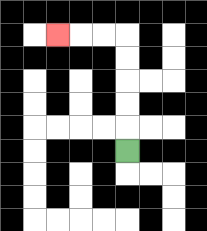{'start': '[5, 6]', 'end': '[2, 1]', 'path_directions': 'U,U,U,U,U,L,L,L', 'path_coordinates': '[[5, 6], [5, 5], [5, 4], [5, 3], [5, 2], [5, 1], [4, 1], [3, 1], [2, 1]]'}